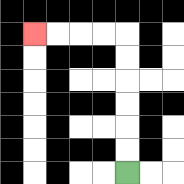{'start': '[5, 7]', 'end': '[1, 1]', 'path_directions': 'U,U,U,U,U,U,L,L,L,L', 'path_coordinates': '[[5, 7], [5, 6], [5, 5], [5, 4], [5, 3], [5, 2], [5, 1], [4, 1], [3, 1], [2, 1], [1, 1]]'}